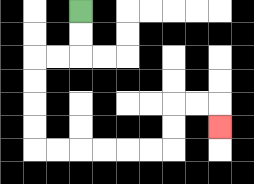{'start': '[3, 0]', 'end': '[9, 5]', 'path_directions': 'D,D,L,L,D,D,D,D,R,R,R,R,R,R,U,U,R,R,D', 'path_coordinates': '[[3, 0], [3, 1], [3, 2], [2, 2], [1, 2], [1, 3], [1, 4], [1, 5], [1, 6], [2, 6], [3, 6], [4, 6], [5, 6], [6, 6], [7, 6], [7, 5], [7, 4], [8, 4], [9, 4], [9, 5]]'}